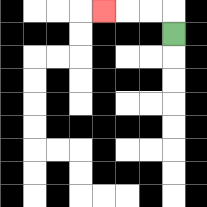{'start': '[7, 1]', 'end': '[4, 0]', 'path_directions': 'U,L,L,L', 'path_coordinates': '[[7, 1], [7, 0], [6, 0], [5, 0], [4, 0]]'}